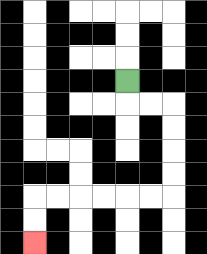{'start': '[5, 3]', 'end': '[1, 10]', 'path_directions': 'D,R,R,D,D,D,D,L,L,L,L,L,L,D,D', 'path_coordinates': '[[5, 3], [5, 4], [6, 4], [7, 4], [7, 5], [7, 6], [7, 7], [7, 8], [6, 8], [5, 8], [4, 8], [3, 8], [2, 8], [1, 8], [1, 9], [1, 10]]'}